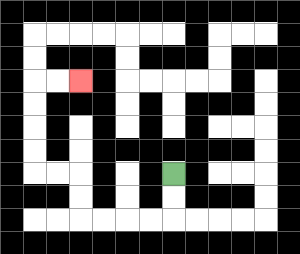{'start': '[7, 7]', 'end': '[3, 3]', 'path_directions': 'D,D,L,L,L,L,U,U,L,L,U,U,U,U,R,R', 'path_coordinates': '[[7, 7], [7, 8], [7, 9], [6, 9], [5, 9], [4, 9], [3, 9], [3, 8], [3, 7], [2, 7], [1, 7], [1, 6], [1, 5], [1, 4], [1, 3], [2, 3], [3, 3]]'}